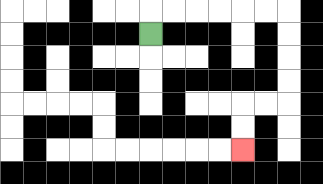{'start': '[6, 1]', 'end': '[10, 6]', 'path_directions': 'U,R,R,R,R,R,R,D,D,D,D,L,L,D,D', 'path_coordinates': '[[6, 1], [6, 0], [7, 0], [8, 0], [9, 0], [10, 0], [11, 0], [12, 0], [12, 1], [12, 2], [12, 3], [12, 4], [11, 4], [10, 4], [10, 5], [10, 6]]'}